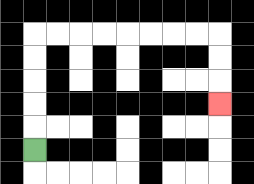{'start': '[1, 6]', 'end': '[9, 4]', 'path_directions': 'U,U,U,U,U,R,R,R,R,R,R,R,R,D,D,D', 'path_coordinates': '[[1, 6], [1, 5], [1, 4], [1, 3], [1, 2], [1, 1], [2, 1], [3, 1], [4, 1], [5, 1], [6, 1], [7, 1], [8, 1], [9, 1], [9, 2], [9, 3], [9, 4]]'}